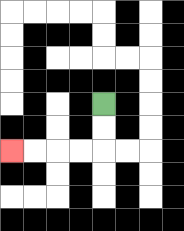{'start': '[4, 4]', 'end': '[0, 6]', 'path_directions': 'D,D,L,L,L,L', 'path_coordinates': '[[4, 4], [4, 5], [4, 6], [3, 6], [2, 6], [1, 6], [0, 6]]'}